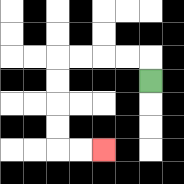{'start': '[6, 3]', 'end': '[4, 6]', 'path_directions': 'U,L,L,L,L,D,D,D,D,R,R', 'path_coordinates': '[[6, 3], [6, 2], [5, 2], [4, 2], [3, 2], [2, 2], [2, 3], [2, 4], [2, 5], [2, 6], [3, 6], [4, 6]]'}